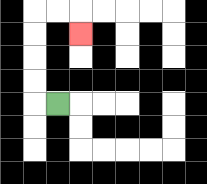{'start': '[2, 4]', 'end': '[3, 1]', 'path_directions': 'L,U,U,U,U,R,R,D', 'path_coordinates': '[[2, 4], [1, 4], [1, 3], [1, 2], [1, 1], [1, 0], [2, 0], [3, 0], [3, 1]]'}